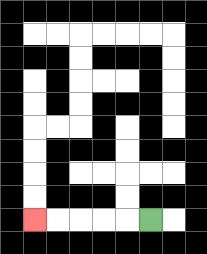{'start': '[6, 9]', 'end': '[1, 9]', 'path_directions': 'L,L,L,L,L', 'path_coordinates': '[[6, 9], [5, 9], [4, 9], [3, 9], [2, 9], [1, 9]]'}